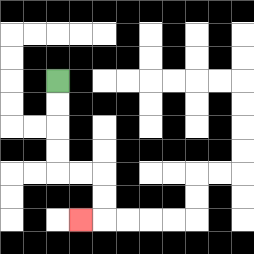{'start': '[2, 3]', 'end': '[3, 9]', 'path_directions': 'D,D,D,D,R,R,D,D,L', 'path_coordinates': '[[2, 3], [2, 4], [2, 5], [2, 6], [2, 7], [3, 7], [4, 7], [4, 8], [4, 9], [3, 9]]'}